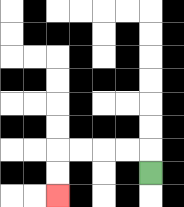{'start': '[6, 7]', 'end': '[2, 8]', 'path_directions': 'U,L,L,L,L,D,D', 'path_coordinates': '[[6, 7], [6, 6], [5, 6], [4, 6], [3, 6], [2, 6], [2, 7], [2, 8]]'}